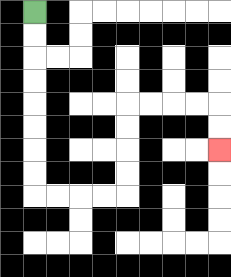{'start': '[1, 0]', 'end': '[9, 6]', 'path_directions': 'D,D,D,D,D,D,D,D,R,R,R,R,U,U,U,U,R,R,R,R,D,D', 'path_coordinates': '[[1, 0], [1, 1], [1, 2], [1, 3], [1, 4], [1, 5], [1, 6], [1, 7], [1, 8], [2, 8], [3, 8], [4, 8], [5, 8], [5, 7], [5, 6], [5, 5], [5, 4], [6, 4], [7, 4], [8, 4], [9, 4], [9, 5], [9, 6]]'}